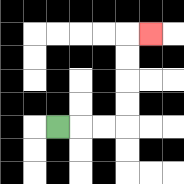{'start': '[2, 5]', 'end': '[6, 1]', 'path_directions': 'R,R,R,U,U,U,U,R', 'path_coordinates': '[[2, 5], [3, 5], [4, 5], [5, 5], [5, 4], [5, 3], [5, 2], [5, 1], [6, 1]]'}